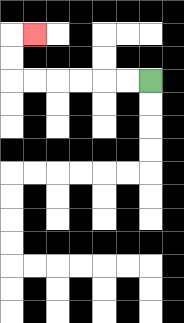{'start': '[6, 3]', 'end': '[1, 1]', 'path_directions': 'L,L,L,L,L,L,U,U,R', 'path_coordinates': '[[6, 3], [5, 3], [4, 3], [3, 3], [2, 3], [1, 3], [0, 3], [0, 2], [0, 1], [1, 1]]'}